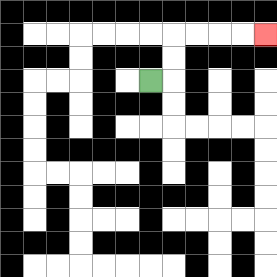{'start': '[6, 3]', 'end': '[11, 1]', 'path_directions': 'R,U,U,R,R,R,R', 'path_coordinates': '[[6, 3], [7, 3], [7, 2], [7, 1], [8, 1], [9, 1], [10, 1], [11, 1]]'}